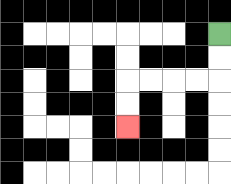{'start': '[9, 1]', 'end': '[5, 5]', 'path_directions': 'D,D,L,L,L,L,D,D', 'path_coordinates': '[[9, 1], [9, 2], [9, 3], [8, 3], [7, 3], [6, 3], [5, 3], [5, 4], [5, 5]]'}